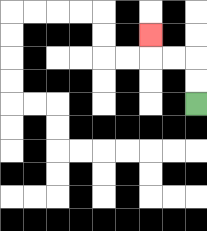{'start': '[8, 4]', 'end': '[6, 1]', 'path_directions': 'U,U,L,L,U', 'path_coordinates': '[[8, 4], [8, 3], [8, 2], [7, 2], [6, 2], [6, 1]]'}